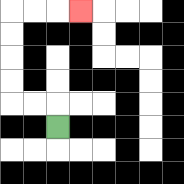{'start': '[2, 5]', 'end': '[3, 0]', 'path_directions': 'U,L,L,U,U,U,U,R,R,R', 'path_coordinates': '[[2, 5], [2, 4], [1, 4], [0, 4], [0, 3], [0, 2], [0, 1], [0, 0], [1, 0], [2, 0], [3, 0]]'}